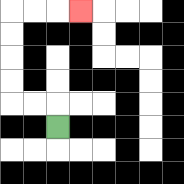{'start': '[2, 5]', 'end': '[3, 0]', 'path_directions': 'U,L,L,U,U,U,U,R,R,R', 'path_coordinates': '[[2, 5], [2, 4], [1, 4], [0, 4], [0, 3], [0, 2], [0, 1], [0, 0], [1, 0], [2, 0], [3, 0]]'}